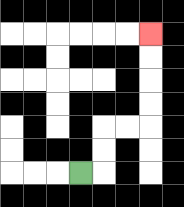{'start': '[3, 7]', 'end': '[6, 1]', 'path_directions': 'R,U,U,R,R,U,U,U,U', 'path_coordinates': '[[3, 7], [4, 7], [4, 6], [4, 5], [5, 5], [6, 5], [6, 4], [6, 3], [6, 2], [6, 1]]'}